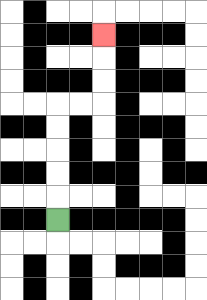{'start': '[2, 9]', 'end': '[4, 1]', 'path_directions': 'U,U,U,U,U,R,R,U,U,U', 'path_coordinates': '[[2, 9], [2, 8], [2, 7], [2, 6], [2, 5], [2, 4], [3, 4], [4, 4], [4, 3], [4, 2], [4, 1]]'}